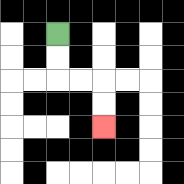{'start': '[2, 1]', 'end': '[4, 5]', 'path_directions': 'D,D,R,R,D,D', 'path_coordinates': '[[2, 1], [2, 2], [2, 3], [3, 3], [4, 3], [4, 4], [4, 5]]'}